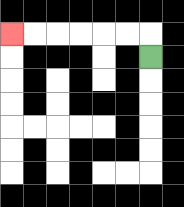{'start': '[6, 2]', 'end': '[0, 1]', 'path_directions': 'U,L,L,L,L,L,L', 'path_coordinates': '[[6, 2], [6, 1], [5, 1], [4, 1], [3, 1], [2, 1], [1, 1], [0, 1]]'}